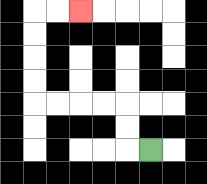{'start': '[6, 6]', 'end': '[3, 0]', 'path_directions': 'L,U,U,L,L,L,L,U,U,U,U,R,R', 'path_coordinates': '[[6, 6], [5, 6], [5, 5], [5, 4], [4, 4], [3, 4], [2, 4], [1, 4], [1, 3], [1, 2], [1, 1], [1, 0], [2, 0], [3, 0]]'}